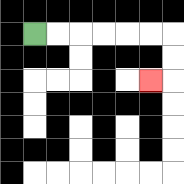{'start': '[1, 1]', 'end': '[6, 3]', 'path_directions': 'R,R,R,R,R,R,D,D,L', 'path_coordinates': '[[1, 1], [2, 1], [3, 1], [4, 1], [5, 1], [6, 1], [7, 1], [7, 2], [7, 3], [6, 3]]'}